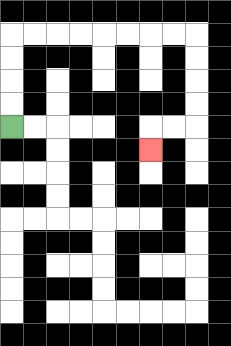{'start': '[0, 5]', 'end': '[6, 6]', 'path_directions': 'U,U,U,U,R,R,R,R,R,R,R,R,D,D,D,D,L,L,D', 'path_coordinates': '[[0, 5], [0, 4], [0, 3], [0, 2], [0, 1], [1, 1], [2, 1], [3, 1], [4, 1], [5, 1], [6, 1], [7, 1], [8, 1], [8, 2], [8, 3], [8, 4], [8, 5], [7, 5], [6, 5], [6, 6]]'}